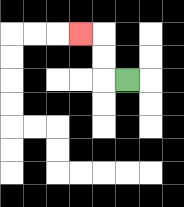{'start': '[5, 3]', 'end': '[3, 1]', 'path_directions': 'L,U,U,L', 'path_coordinates': '[[5, 3], [4, 3], [4, 2], [4, 1], [3, 1]]'}